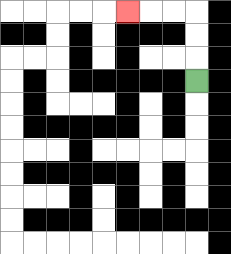{'start': '[8, 3]', 'end': '[5, 0]', 'path_directions': 'U,U,U,L,L,L', 'path_coordinates': '[[8, 3], [8, 2], [8, 1], [8, 0], [7, 0], [6, 0], [5, 0]]'}